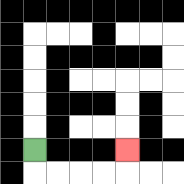{'start': '[1, 6]', 'end': '[5, 6]', 'path_directions': 'D,R,R,R,R,U', 'path_coordinates': '[[1, 6], [1, 7], [2, 7], [3, 7], [4, 7], [5, 7], [5, 6]]'}